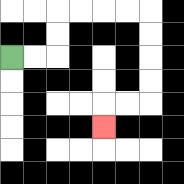{'start': '[0, 2]', 'end': '[4, 5]', 'path_directions': 'R,R,U,U,R,R,R,R,D,D,D,D,L,L,D', 'path_coordinates': '[[0, 2], [1, 2], [2, 2], [2, 1], [2, 0], [3, 0], [4, 0], [5, 0], [6, 0], [6, 1], [6, 2], [6, 3], [6, 4], [5, 4], [4, 4], [4, 5]]'}